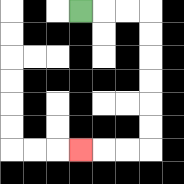{'start': '[3, 0]', 'end': '[3, 6]', 'path_directions': 'R,R,R,D,D,D,D,D,D,L,L,L', 'path_coordinates': '[[3, 0], [4, 0], [5, 0], [6, 0], [6, 1], [6, 2], [6, 3], [6, 4], [6, 5], [6, 6], [5, 6], [4, 6], [3, 6]]'}